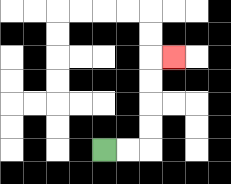{'start': '[4, 6]', 'end': '[7, 2]', 'path_directions': 'R,R,U,U,U,U,R', 'path_coordinates': '[[4, 6], [5, 6], [6, 6], [6, 5], [6, 4], [6, 3], [6, 2], [7, 2]]'}